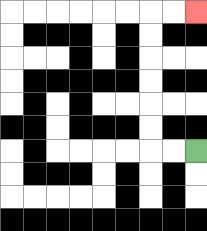{'start': '[8, 6]', 'end': '[8, 0]', 'path_directions': 'L,L,U,U,U,U,U,U,R,R', 'path_coordinates': '[[8, 6], [7, 6], [6, 6], [6, 5], [6, 4], [6, 3], [6, 2], [6, 1], [6, 0], [7, 0], [8, 0]]'}